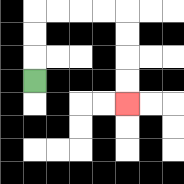{'start': '[1, 3]', 'end': '[5, 4]', 'path_directions': 'U,U,U,R,R,R,R,D,D,D,D', 'path_coordinates': '[[1, 3], [1, 2], [1, 1], [1, 0], [2, 0], [3, 0], [4, 0], [5, 0], [5, 1], [5, 2], [5, 3], [5, 4]]'}